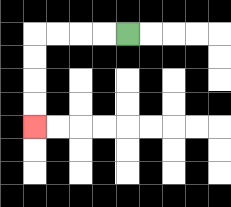{'start': '[5, 1]', 'end': '[1, 5]', 'path_directions': 'L,L,L,L,D,D,D,D', 'path_coordinates': '[[5, 1], [4, 1], [3, 1], [2, 1], [1, 1], [1, 2], [1, 3], [1, 4], [1, 5]]'}